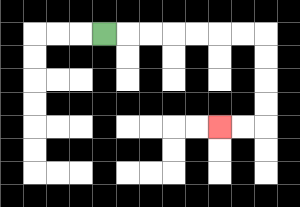{'start': '[4, 1]', 'end': '[9, 5]', 'path_directions': 'R,R,R,R,R,R,R,D,D,D,D,L,L', 'path_coordinates': '[[4, 1], [5, 1], [6, 1], [7, 1], [8, 1], [9, 1], [10, 1], [11, 1], [11, 2], [11, 3], [11, 4], [11, 5], [10, 5], [9, 5]]'}